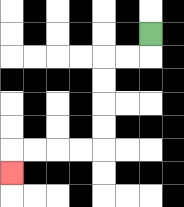{'start': '[6, 1]', 'end': '[0, 7]', 'path_directions': 'D,L,L,D,D,D,D,L,L,L,L,D', 'path_coordinates': '[[6, 1], [6, 2], [5, 2], [4, 2], [4, 3], [4, 4], [4, 5], [4, 6], [3, 6], [2, 6], [1, 6], [0, 6], [0, 7]]'}